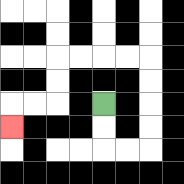{'start': '[4, 4]', 'end': '[0, 5]', 'path_directions': 'D,D,R,R,U,U,U,U,L,L,L,L,D,D,L,L,D', 'path_coordinates': '[[4, 4], [4, 5], [4, 6], [5, 6], [6, 6], [6, 5], [6, 4], [6, 3], [6, 2], [5, 2], [4, 2], [3, 2], [2, 2], [2, 3], [2, 4], [1, 4], [0, 4], [0, 5]]'}